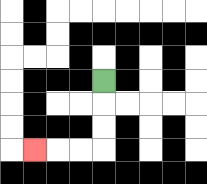{'start': '[4, 3]', 'end': '[1, 6]', 'path_directions': 'D,D,D,L,L,L', 'path_coordinates': '[[4, 3], [4, 4], [4, 5], [4, 6], [3, 6], [2, 6], [1, 6]]'}